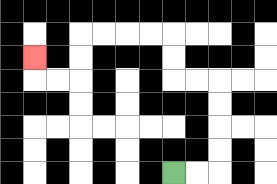{'start': '[7, 7]', 'end': '[1, 2]', 'path_directions': 'R,R,U,U,U,U,L,L,U,U,L,L,L,L,D,D,L,L,U', 'path_coordinates': '[[7, 7], [8, 7], [9, 7], [9, 6], [9, 5], [9, 4], [9, 3], [8, 3], [7, 3], [7, 2], [7, 1], [6, 1], [5, 1], [4, 1], [3, 1], [3, 2], [3, 3], [2, 3], [1, 3], [1, 2]]'}